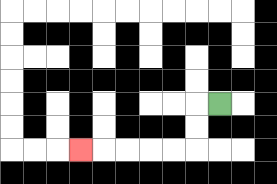{'start': '[9, 4]', 'end': '[3, 6]', 'path_directions': 'L,D,D,L,L,L,L,L', 'path_coordinates': '[[9, 4], [8, 4], [8, 5], [8, 6], [7, 6], [6, 6], [5, 6], [4, 6], [3, 6]]'}